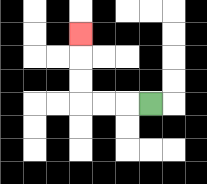{'start': '[6, 4]', 'end': '[3, 1]', 'path_directions': 'L,L,L,U,U,U', 'path_coordinates': '[[6, 4], [5, 4], [4, 4], [3, 4], [3, 3], [3, 2], [3, 1]]'}